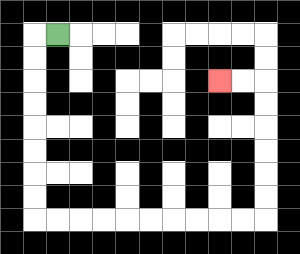{'start': '[2, 1]', 'end': '[9, 3]', 'path_directions': 'L,D,D,D,D,D,D,D,D,R,R,R,R,R,R,R,R,R,R,U,U,U,U,U,U,L,L', 'path_coordinates': '[[2, 1], [1, 1], [1, 2], [1, 3], [1, 4], [1, 5], [1, 6], [1, 7], [1, 8], [1, 9], [2, 9], [3, 9], [4, 9], [5, 9], [6, 9], [7, 9], [8, 9], [9, 9], [10, 9], [11, 9], [11, 8], [11, 7], [11, 6], [11, 5], [11, 4], [11, 3], [10, 3], [9, 3]]'}